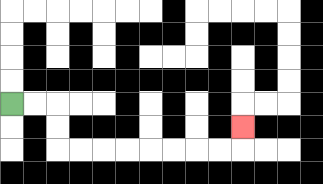{'start': '[0, 4]', 'end': '[10, 5]', 'path_directions': 'R,R,D,D,R,R,R,R,R,R,R,R,U', 'path_coordinates': '[[0, 4], [1, 4], [2, 4], [2, 5], [2, 6], [3, 6], [4, 6], [5, 6], [6, 6], [7, 6], [8, 6], [9, 6], [10, 6], [10, 5]]'}